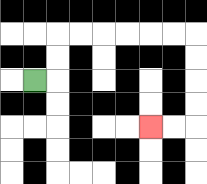{'start': '[1, 3]', 'end': '[6, 5]', 'path_directions': 'R,U,U,R,R,R,R,R,R,D,D,D,D,L,L', 'path_coordinates': '[[1, 3], [2, 3], [2, 2], [2, 1], [3, 1], [4, 1], [5, 1], [6, 1], [7, 1], [8, 1], [8, 2], [8, 3], [8, 4], [8, 5], [7, 5], [6, 5]]'}